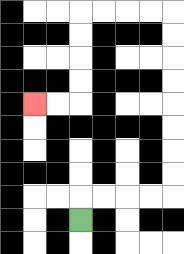{'start': '[3, 9]', 'end': '[1, 4]', 'path_directions': 'U,R,R,R,R,U,U,U,U,U,U,U,U,L,L,L,L,D,D,D,D,L,L', 'path_coordinates': '[[3, 9], [3, 8], [4, 8], [5, 8], [6, 8], [7, 8], [7, 7], [7, 6], [7, 5], [7, 4], [7, 3], [7, 2], [7, 1], [7, 0], [6, 0], [5, 0], [4, 0], [3, 0], [3, 1], [3, 2], [3, 3], [3, 4], [2, 4], [1, 4]]'}